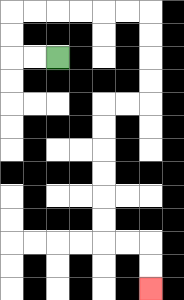{'start': '[2, 2]', 'end': '[6, 12]', 'path_directions': 'L,L,U,U,R,R,R,R,R,R,D,D,D,D,L,L,D,D,D,D,D,D,R,R,D,D', 'path_coordinates': '[[2, 2], [1, 2], [0, 2], [0, 1], [0, 0], [1, 0], [2, 0], [3, 0], [4, 0], [5, 0], [6, 0], [6, 1], [6, 2], [6, 3], [6, 4], [5, 4], [4, 4], [4, 5], [4, 6], [4, 7], [4, 8], [4, 9], [4, 10], [5, 10], [6, 10], [6, 11], [6, 12]]'}